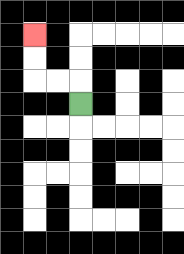{'start': '[3, 4]', 'end': '[1, 1]', 'path_directions': 'U,L,L,U,U', 'path_coordinates': '[[3, 4], [3, 3], [2, 3], [1, 3], [1, 2], [1, 1]]'}